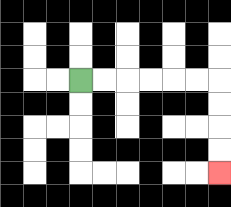{'start': '[3, 3]', 'end': '[9, 7]', 'path_directions': 'R,R,R,R,R,R,D,D,D,D', 'path_coordinates': '[[3, 3], [4, 3], [5, 3], [6, 3], [7, 3], [8, 3], [9, 3], [9, 4], [9, 5], [9, 6], [9, 7]]'}